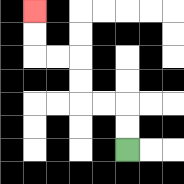{'start': '[5, 6]', 'end': '[1, 0]', 'path_directions': 'U,U,L,L,U,U,L,L,U,U', 'path_coordinates': '[[5, 6], [5, 5], [5, 4], [4, 4], [3, 4], [3, 3], [3, 2], [2, 2], [1, 2], [1, 1], [1, 0]]'}